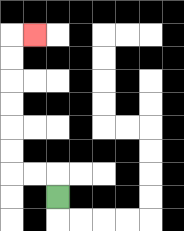{'start': '[2, 8]', 'end': '[1, 1]', 'path_directions': 'U,L,L,U,U,U,U,U,U,R', 'path_coordinates': '[[2, 8], [2, 7], [1, 7], [0, 7], [0, 6], [0, 5], [0, 4], [0, 3], [0, 2], [0, 1], [1, 1]]'}